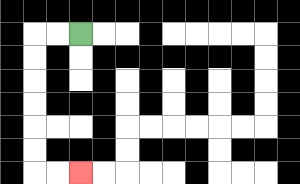{'start': '[3, 1]', 'end': '[3, 7]', 'path_directions': 'L,L,D,D,D,D,D,D,R,R', 'path_coordinates': '[[3, 1], [2, 1], [1, 1], [1, 2], [1, 3], [1, 4], [1, 5], [1, 6], [1, 7], [2, 7], [3, 7]]'}